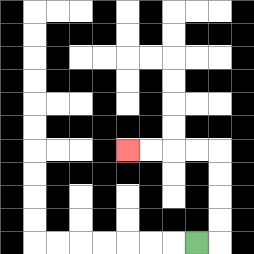{'start': '[8, 10]', 'end': '[5, 6]', 'path_directions': 'R,U,U,U,U,L,L,L,L', 'path_coordinates': '[[8, 10], [9, 10], [9, 9], [9, 8], [9, 7], [9, 6], [8, 6], [7, 6], [6, 6], [5, 6]]'}